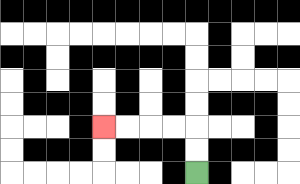{'start': '[8, 7]', 'end': '[4, 5]', 'path_directions': 'U,U,L,L,L,L', 'path_coordinates': '[[8, 7], [8, 6], [8, 5], [7, 5], [6, 5], [5, 5], [4, 5]]'}